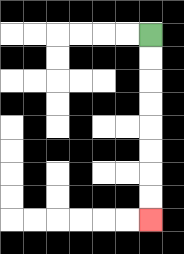{'start': '[6, 1]', 'end': '[6, 9]', 'path_directions': 'D,D,D,D,D,D,D,D', 'path_coordinates': '[[6, 1], [6, 2], [6, 3], [6, 4], [6, 5], [6, 6], [6, 7], [6, 8], [6, 9]]'}